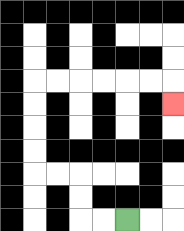{'start': '[5, 9]', 'end': '[7, 4]', 'path_directions': 'L,L,U,U,L,L,U,U,U,U,R,R,R,R,R,R,D', 'path_coordinates': '[[5, 9], [4, 9], [3, 9], [3, 8], [3, 7], [2, 7], [1, 7], [1, 6], [1, 5], [1, 4], [1, 3], [2, 3], [3, 3], [4, 3], [5, 3], [6, 3], [7, 3], [7, 4]]'}